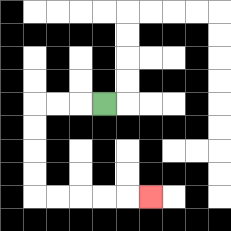{'start': '[4, 4]', 'end': '[6, 8]', 'path_directions': 'L,L,L,D,D,D,D,R,R,R,R,R', 'path_coordinates': '[[4, 4], [3, 4], [2, 4], [1, 4], [1, 5], [1, 6], [1, 7], [1, 8], [2, 8], [3, 8], [4, 8], [5, 8], [6, 8]]'}